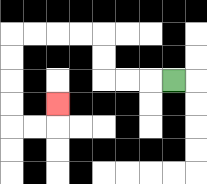{'start': '[7, 3]', 'end': '[2, 4]', 'path_directions': 'L,L,L,U,U,L,L,L,L,D,D,D,D,R,R,U', 'path_coordinates': '[[7, 3], [6, 3], [5, 3], [4, 3], [4, 2], [4, 1], [3, 1], [2, 1], [1, 1], [0, 1], [0, 2], [0, 3], [0, 4], [0, 5], [1, 5], [2, 5], [2, 4]]'}